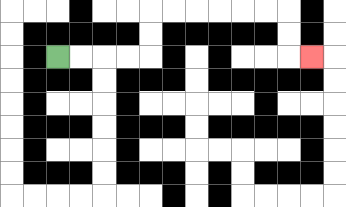{'start': '[2, 2]', 'end': '[13, 2]', 'path_directions': 'R,R,R,R,U,U,R,R,R,R,R,R,D,D,R', 'path_coordinates': '[[2, 2], [3, 2], [4, 2], [5, 2], [6, 2], [6, 1], [6, 0], [7, 0], [8, 0], [9, 0], [10, 0], [11, 0], [12, 0], [12, 1], [12, 2], [13, 2]]'}